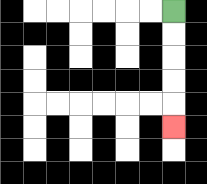{'start': '[7, 0]', 'end': '[7, 5]', 'path_directions': 'D,D,D,D,D', 'path_coordinates': '[[7, 0], [7, 1], [7, 2], [7, 3], [7, 4], [7, 5]]'}